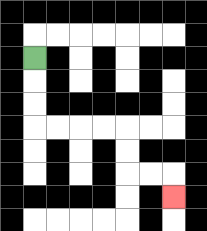{'start': '[1, 2]', 'end': '[7, 8]', 'path_directions': 'D,D,D,R,R,R,R,D,D,R,R,D', 'path_coordinates': '[[1, 2], [1, 3], [1, 4], [1, 5], [2, 5], [3, 5], [4, 5], [5, 5], [5, 6], [5, 7], [6, 7], [7, 7], [7, 8]]'}